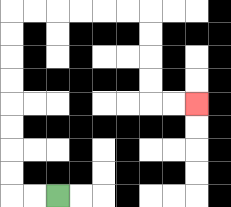{'start': '[2, 8]', 'end': '[8, 4]', 'path_directions': 'L,L,U,U,U,U,U,U,U,U,R,R,R,R,R,R,D,D,D,D,R,R', 'path_coordinates': '[[2, 8], [1, 8], [0, 8], [0, 7], [0, 6], [0, 5], [0, 4], [0, 3], [0, 2], [0, 1], [0, 0], [1, 0], [2, 0], [3, 0], [4, 0], [5, 0], [6, 0], [6, 1], [6, 2], [6, 3], [6, 4], [7, 4], [8, 4]]'}